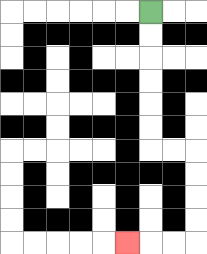{'start': '[6, 0]', 'end': '[5, 10]', 'path_directions': 'D,D,D,D,D,D,R,R,D,D,D,D,L,L,L', 'path_coordinates': '[[6, 0], [6, 1], [6, 2], [6, 3], [6, 4], [6, 5], [6, 6], [7, 6], [8, 6], [8, 7], [8, 8], [8, 9], [8, 10], [7, 10], [6, 10], [5, 10]]'}